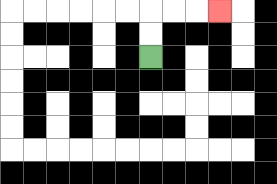{'start': '[6, 2]', 'end': '[9, 0]', 'path_directions': 'U,U,R,R,R', 'path_coordinates': '[[6, 2], [6, 1], [6, 0], [7, 0], [8, 0], [9, 0]]'}